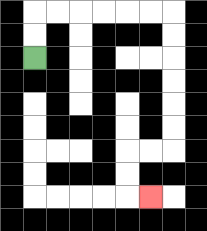{'start': '[1, 2]', 'end': '[6, 8]', 'path_directions': 'U,U,R,R,R,R,R,R,D,D,D,D,D,D,L,L,D,D,R', 'path_coordinates': '[[1, 2], [1, 1], [1, 0], [2, 0], [3, 0], [4, 0], [5, 0], [6, 0], [7, 0], [7, 1], [7, 2], [7, 3], [7, 4], [7, 5], [7, 6], [6, 6], [5, 6], [5, 7], [5, 8], [6, 8]]'}